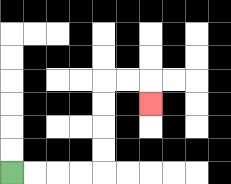{'start': '[0, 7]', 'end': '[6, 4]', 'path_directions': 'R,R,R,R,U,U,U,U,R,R,D', 'path_coordinates': '[[0, 7], [1, 7], [2, 7], [3, 7], [4, 7], [4, 6], [4, 5], [4, 4], [4, 3], [5, 3], [6, 3], [6, 4]]'}